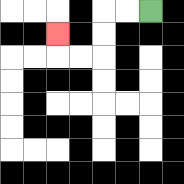{'start': '[6, 0]', 'end': '[2, 1]', 'path_directions': 'L,L,D,D,L,L,U', 'path_coordinates': '[[6, 0], [5, 0], [4, 0], [4, 1], [4, 2], [3, 2], [2, 2], [2, 1]]'}